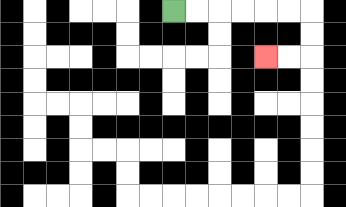{'start': '[7, 0]', 'end': '[11, 2]', 'path_directions': 'R,R,R,R,R,R,D,D,L,L', 'path_coordinates': '[[7, 0], [8, 0], [9, 0], [10, 0], [11, 0], [12, 0], [13, 0], [13, 1], [13, 2], [12, 2], [11, 2]]'}